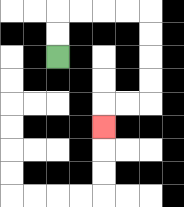{'start': '[2, 2]', 'end': '[4, 5]', 'path_directions': 'U,U,R,R,R,R,D,D,D,D,L,L,D', 'path_coordinates': '[[2, 2], [2, 1], [2, 0], [3, 0], [4, 0], [5, 0], [6, 0], [6, 1], [6, 2], [6, 3], [6, 4], [5, 4], [4, 4], [4, 5]]'}